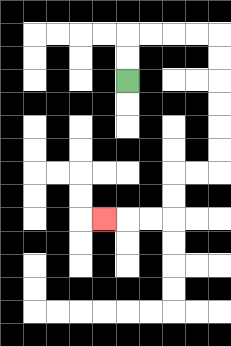{'start': '[5, 3]', 'end': '[4, 9]', 'path_directions': 'U,U,R,R,R,R,D,D,D,D,D,D,L,L,D,D,L,L,L', 'path_coordinates': '[[5, 3], [5, 2], [5, 1], [6, 1], [7, 1], [8, 1], [9, 1], [9, 2], [9, 3], [9, 4], [9, 5], [9, 6], [9, 7], [8, 7], [7, 7], [7, 8], [7, 9], [6, 9], [5, 9], [4, 9]]'}